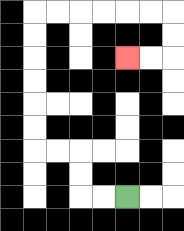{'start': '[5, 8]', 'end': '[5, 2]', 'path_directions': 'L,L,U,U,L,L,U,U,U,U,U,U,R,R,R,R,R,R,D,D,L,L', 'path_coordinates': '[[5, 8], [4, 8], [3, 8], [3, 7], [3, 6], [2, 6], [1, 6], [1, 5], [1, 4], [1, 3], [1, 2], [1, 1], [1, 0], [2, 0], [3, 0], [4, 0], [5, 0], [6, 0], [7, 0], [7, 1], [7, 2], [6, 2], [5, 2]]'}